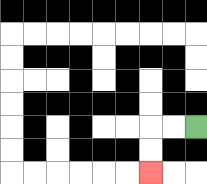{'start': '[8, 5]', 'end': '[6, 7]', 'path_directions': 'L,L,D,D', 'path_coordinates': '[[8, 5], [7, 5], [6, 5], [6, 6], [6, 7]]'}